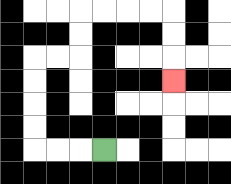{'start': '[4, 6]', 'end': '[7, 3]', 'path_directions': 'L,L,L,U,U,U,U,R,R,U,U,R,R,R,R,D,D,D', 'path_coordinates': '[[4, 6], [3, 6], [2, 6], [1, 6], [1, 5], [1, 4], [1, 3], [1, 2], [2, 2], [3, 2], [3, 1], [3, 0], [4, 0], [5, 0], [6, 0], [7, 0], [7, 1], [7, 2], [7, 3]]'}